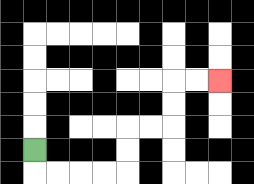{'start': '[1, 6]', 'end': '[9, 3]', 'path_directions': 'D,R,R,R,R,U,U,R,R,U,U,R,R', 'path_coordinates': '[[1, 6], [1, 7], [2, 7], [3, 7], [4, 7], [5, 7], [5, 6], [5, 5], [6, 5], [7, 5], [7, 4], [7, 3], [8, 3], [9, 3]]'}